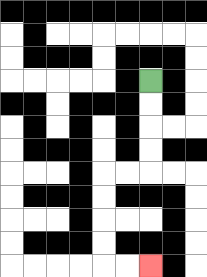{'start': '[6, 3]', 'end': '[6, 11]', 'path_directions': 'D,D,D,D,L,L,D,D,D,D,R,R', 'path_coordinates': '[[6, 3], [6, 4], [6, 5], [6, 6], [6, 7], [5, 7], [4, 7], [4, 8], [4, 9], [4, 10], [4, 11], [5, 11], [6, 11]]'}